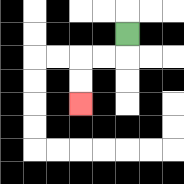{'start': '[5, 1]', 'end': '[3, 4]', 'path_directions': 'D,L,L,D,D', 'path_coordinates': '[[5, 1], [5, 2], [4, 2], [3, 2], [3, 3], [3, 4]]'}